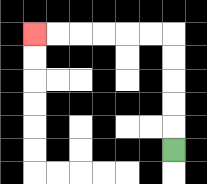{'start': '[7, 6]', 'end': '[1, 1]', 'path_directions': 'U,U,U,U,U,L,L,L,L,L,L', 'path_coordinates': '[[7, 6], [7, 5], [7, 4], [7, 3], [7, 2], [7, 1], [6, 1], [5, 1], [4, 1], [3, 1], [2, 1], [1, 1]]'}